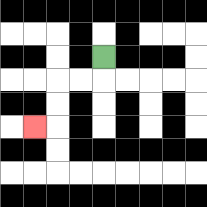{'start': '[4, 2]', 'end': '[1, 5]', 'path_directions': 'D,L,L,D,D,L', 'path_coordinates': '[[4, 2], [4, 3], [3, 3], [2, 3], [2, 4], [2, 5], [1, 5]]'}